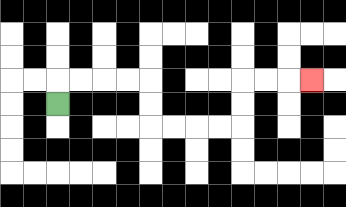{'start': '[2, 4]', 'end': '[13, 3]', 'path_directions': 'U,R,R,R,R,D,D,R,R,R,R,U,U,R,R,R', 'path_coordinates': '[[2, 4], [2, 3], [3, 3], [4, 3], [5, 3], [6, 3], [6, 4], [6, 5], [7, 5], [8, 5], [9, 5], [10, 5], [10, 4], [10, 3], [11, 3], [12, 3], [13, 3]]'}